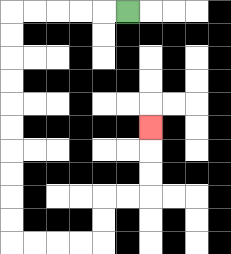{'start': '[5, 0]', 'end': '[6, 5]', 'path_directions': 'L,L,L,L,L,D,D,D,D,D,D,D,D,D,D,R,R,R,R,U,U,R,R,U,U,U', 'path_coordinates': '[[5, 0], [4, 0], [3, 0], [2, 0], [1, 0], [0, 0], [0, 1], [0, 2], [0, 3], [0, 4], [0, 5], [0, 6], [0, 7], [0, 8], [0, 9], [0, 10], [1, 10], [2, 10], [3, 10], [4, 10], [4, 9], [4, 8], [5, 8], [6, 8], [6, 7], [6, 6], [6, 5]]'}